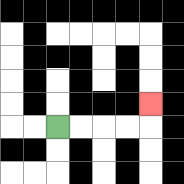{'start': '[2, 5]', 'end': '[6, 4]', 'path_directions': 'R,R,R,R,U', 'path_coordinates': '[[2, 5], [3, 5], [4, 5], [5, 5], [6, 5], [6, 4]]'}